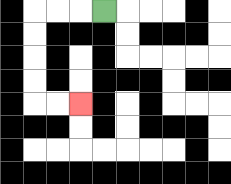{'start': '[4, 0]', 'end': '[3, 4]', 'path_directions': 'L,L,L,D,D,D,D,R,R', 'path_coordinates': '[[4, 0], [3, 0], [2, 0], [1, 0], [1, 1], [1, 2], [1, 3], [1, 4], [2, 4], [3, 4]]'}